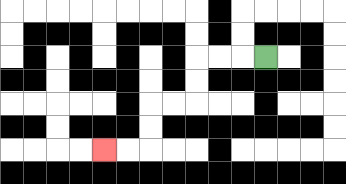{'start': '[11, 2]', 'end': '[4, 6]', 'path_directions': 'L,L,L,D,D,L,L,D,D,L,L', 'path_coordinates': '[[11, 2], [10, 2], [9, 2], [8, 2], [8, 3], [8, 4], [7, 4], [6, 4], [6, 5], [6, 6], [5, 6], [4, 6]]'}